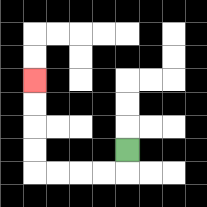{'start': '[5, 6]', 'end': '[1, 3]', 'path_directions': 'D,L,L,L,L,U,U,U,U', 'path_coordinates': '[[5, 6], [5, 7], [4, 7], [3, 7], [2, 7], [1, 7], [1, 6], [1, 5], [1, 4], [1, 3]]'}